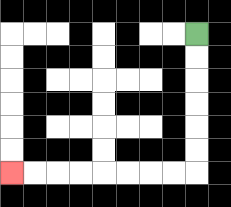{'start': '[8, 1]', 'end': '[0, 7]', 'path_directions': 'D,D,D,D,D,D,L,L,L,L,L,L,L,L', 'path_coordinates': '[[8, 1], [8, 2], [8, 3], [8, 4], [8, 5], [8, 6], [8, 7], [7, 7], [6, 7], [5, 7], [4, 7], [3, 7], [2, 7], [1, 7], [0, 7]]'}